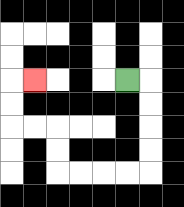{'start': '[5, 3]', 'end': '[1, 3]', 'path_directions': 'R,D,D,D,D,L,L,L,L,U,U,L,L,U,U,R', 'path_coordinates': '[[5, 3], [6, 3], [6, 4], [6, 5], [6, 6], [6, 7], [5, 7], [4, 7], [3, 7], [2, 7], [2, 6], [2, 5], [1, 5], [0, 5], [0, 4], [0, 3], [1, 3]]'}